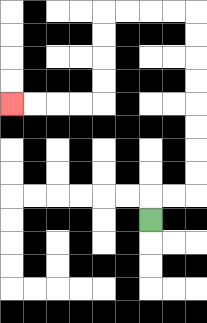{'start': '[6, 9]', 'end': '[0, 4]', 'path_directions': 'U,R,R,U,U,U,U,U,U,U,U,L,L,L,L,D,D,D,D,L,L,L,L', 'path_coordinates': '[[6, 9], [6, 8], [7, 8], [8, 8], [8, 7], [8, 6], [8, 5], [8, 4], [8, 3], [8, 2], [8, 1], [8, 0], [7, 0], [6, 0], [5, 0], [4, 0], [4, 1], [4, 2], [4, 3], [4, 4], [3, 4], [2, 4], [1, 4], [0, 4]]'}